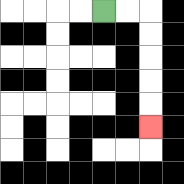{'start': '[4, 0]', 'end': '[6, 5]', 'path_directions': 'R,R,D,D,D,D,D', 'path_coordinates': '[[4, 0], [5, 0], [6, 0], [6, 1], [6, 2], [6, 3], [6, 4], [6, 5]]'}